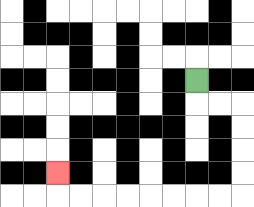{'start': '[8, 3]', 'end': '[2, 7]', 'path_directions': 'D,R,R,D,D,D,D,L,L,L,L,L,L,L,L,U', 'path_coordinates': '[[8, 3], [8, 4], [9, 4], [10, 4], [10, 5], [10, 6], [10, 7], [10, 8], [9, 8], [8, 8], [7, 8], [6, 8], [5, 8], [4, 8], [3, 8], [2, 8], [2, 7]]'}